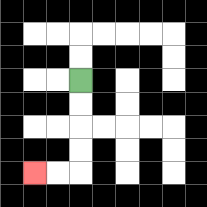{'start': '[3, 3]', 'end': '[1, 7]', 'path_directions': 'D,D,D,D,L,L', 'path_coordinates': '[[3, 3], [3, 4], [3, 5], [3, 6], [3, 7], [2, 7], [1, 7]]'}